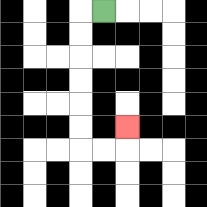{'start': '[4, 0]', 'end': '[5, 5]', 'path_directions': 'L,D,D,D,D,D,D,R,R,U', 'path_coordinates': '[[4, 0], [3, 0], [3, 1], [3, 2], [3, 3], [3, 4], [3, 5], [3, 6], [4, 6], [5, 6], [5, 5]]'}